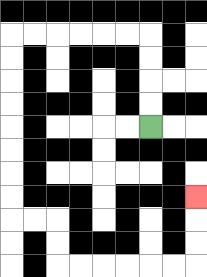{'start': '[6, 5]', 'end': '[8, 8]', 'path_directions': 'U,U,U,U,L,L,L,L,L,L,D,D,D,D,D,D,D,D,R,R,D,D,R,R,R,R,R,R,U,U,U', 'path_coordinates': '[[6, 5], [6, 4], [6, 3], [6, 2], [6, 1], [5, 1], [4, 1], [3, 1], [2, 1], [1, 1], [0, 1], [0, 2], [0, 3], [0, 4], [0, 5], [0, 6], [0, 7], [0, 8], [0, 9], [1, 9], [2, 9], [2, 10], [2, 11], [3, 11], [4, 11], [5, 11], [6, 11], [7, 11], [8, 11], [8, 10], [8, 9], [8, 8]]'}